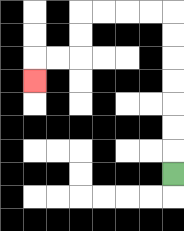{'start': '[7, 7]', 'end': '[1, 3]', 'path_directions': 'U,U,U,U,U,U,U,L,L,L,L,D,D,L,L,D', 'path_coordinates': '[[7, 7], [7, 6], [7, 5], [7, 4], [7, 3], [7, 2], [7, 1], [7, 0], [6, 0], [5, 0], [4, 0], [3, 0], [3, 1], [3, 2], [2, 2], [1, 2], [1, 3]]'}